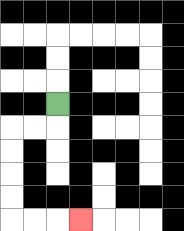{'start': '[2, 4]', 'end': '[3, 9]', 'path_directions': 'D,L,L,D,D,D,D,R,R,R', 'path_coordinates': '[[2, 4], [2, 5], [1, 5], [0, 5], [0, 6], [0, 7], [0, 8], [0, 9], [1, 9], [2, 9], [3, 9]]'}